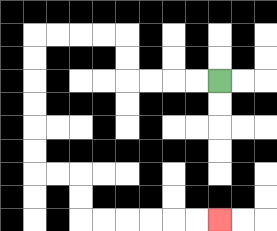{'start': '[9, 3]', 'end': '[9, 9]', 'path_directions': 'L,L,L,L,U,U,L,L,L,L,D,D,D,D,D,D,R,R,D,D,R,R,R,R,R,R', 'path_coordinates': '[[9, 3], [8, 3], [7, 3], [6, 3], [5, 3], [5, 2], [5, 1], [4, 1], [3, 1], [2, 1], [1, 1], [1, 2], [1, 3], [1, 4], [1, 5], [1, 6], [1, 7], [2, 7], [3, 7], [3, 8], [3, 9], [4, 9], [5, 9], [6, 9], [7, 9], [8, 9], [9, 9]]'}